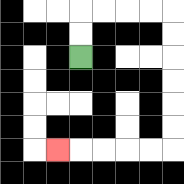{'start': '[3, 2]', 'end': '[2, 6]', 'path_directions': 'U,U,R,R,R,R,D,D,D,D,D,D,L,L,L,L,L', 'path_coordinates': '[[3, 2], [3, 1], [3, 0], [4, 0], [5, 0], [6, 0], [7, 0], [7, 1], [7, 2], [7, 3], [7, 4], [7, 5], [7, 6], [6, 6], [5, 6], [4, 6], [3, 6], [2, 6]]'}